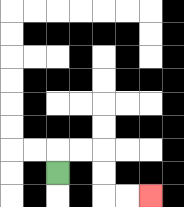{'start': '[2, 7]', 'end': '[6, 8]', 'path_directions': 'U,R,R,D,D,R,R', 'path_coordinates': '[[2, 7], [2, 6], [3, 6], [4, 6], [4, 7], [4, 8], [5, 8], [6, 8]]'}